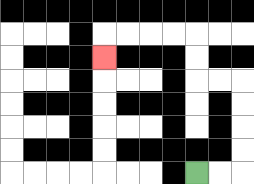{'start': '[8, 7]', 'end': '[4, 2]', 'path_directions': 'R,R,U,U,U,U,L,L,U,U,L,L,L,L,D', 'path_coordinates': '[[8, 7], [9, 7], [10, 7], [10, 6], [10, 5], [10, 4], [10, 3], [9, 3], [8, 3], [8, 2], [8, 1], [7, 1], [6, 1], [5, 1], [4, 1], [4, 2]]'}